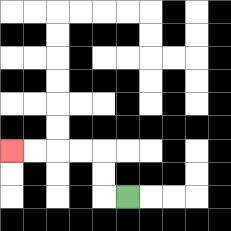{'start': '[5, 8]', 'end': '[0, 6]', 'path_directions': 'L,U,U,L,L,L,L', 'path_coordinates': '[[5, 8], [4, 8], [4, 7], [4, 6], [3, 6], [2, 6], [1, 6], [0, 6]]'}